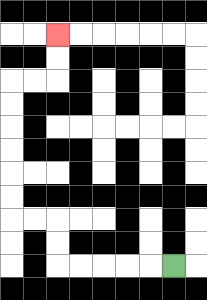{'start': '[7, 11]', 'end': '[2, 1]', 'path_directions': 'L,L,L,L,L,U,U,L,L,U,U,U,U,U,U,R,R,U,U', 'path_coordinates': '[[7, 11], [6, 11], [5, 11], [4, 11], [3, 11], [2, 11], [2, 10], [2, 9], [1, 9], [0, 9], [0, 8], [0, 7], [0, 6], [0, 5], [0, 4], [0, 3], [1, 3], [2, 3], [2, 2], [2, 1]]'}